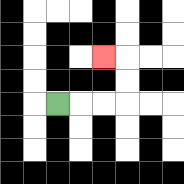{'start': '[2, 4]', 'end': '[4, 2]', 'path_directions': 'R,R,R,U,U,L', 'path_coordinates': '[[2, 4], [3, 4], [4, 4], [5, 4], [5, 3], [5, 2], [4, 2]]'}